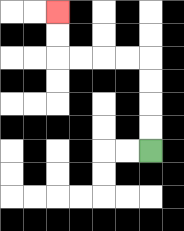{'start': '[6, 6]', 'end': '[2, 0]', 'path_directions': 'U,U,U,U,L,L,L,L,U,U', 'path_coordinates': '[[6, 6], [6, 5], [6, 4], [6, 3], [6, 2], [5, 2], [4, 2], [3, 2], [2, 2], [2, 1], [2, 0]]'}